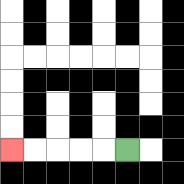{'start': '[5, 6]', 'end': '[0, 6]', 'path_directions': 'L,L,L,L,L', 'path_coordinates': '[[5, 6], [4, 6], [3, 6], [2, 6], [1, 6], [0, 6]]'}